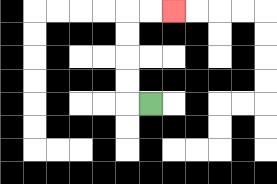{'start': '[6, 4]', 'end': '[7, 0]', 'path_directions': 'L,U,U,U,U,R,R', 'path_coordinates': '[[6, 4], [5, 4], [5, 3], [5, 2], [5, 1], [5, 0], [6, 0], [7, 0]]'}